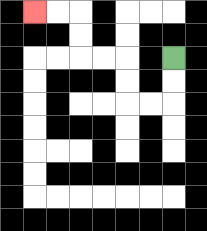{'start': '[7, 2]', 'end': '[1, 0]', 'path_directions': 'D,D,L,L,U,U,L,L,U,U,L,L', 'path_coordinates': '[[7, 2], [7, 3], [7, 4], [6, 4], [5, 4], [5, 3], [5, 2], [4, 2], [3, 2], [3, 1], [3, 0], [2, 0], [1, 0]]'}